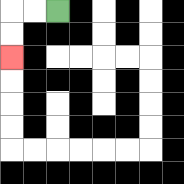{'start': '[2, 0]', 'end': '[0, 2]', 'path_directions': 'L,L,D,D', 'path_coordinates': '[[2, 0], [1, 0], [0, 0], [0, 1], [0, 2]]'}